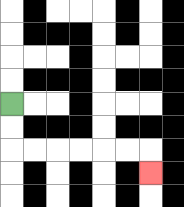{'start': '[0, 4]', 'end': '[6, 7]', 'path_directions': 'D,D,R,R,R,R,R,R,D', 'path_coordinates': '[[0, 4], [0, 5], [0, 6], [1, 6], [2, 6], [3, 6], [4, 6], [5, 6], [6, 6], [6, 7]]'}